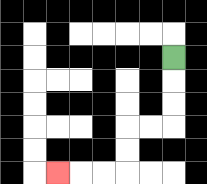{'start': '[7, 2]', 'end': '[2, 7]', 'path_directions': 'D,D,D,L,L,D,D,L,L,L', 'path_coordinates': '[[7, 2], [7, 3], [7, 4], [7, 5], [6, 5], [5, 5], [5, 6], [5, 7], [4, 7], [3, 7], [2, 7]]'}